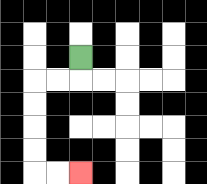{'start': '[3, 2]', 'end': '[3, 7]', 'path_directions': 'D,L,L,D,D,D,D,R,R', 'path_coordinates': '[[3, 2], [3, 3], [2, 3], [1, 3], [1, 4], [1, 5], [1, 6], [1, 7], [2, 7], [3, 7]]'}